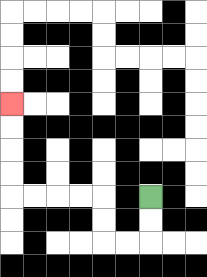{'start': '[6, 8]', 'end': '[0, 4]', 'path_directions': 'D,D,L,L,U,U,L,L,L,L,U,U,U,U', 'path_coordinates': '[[6, 8], [6, 9], [6, 10], [5, 10], [4, 10], [4, 9], [4, 8], [3, 8], [2, 8], [1, 8], [0, 8], [0, 7], [0, 6], [0, 5], [0, 4]]'}